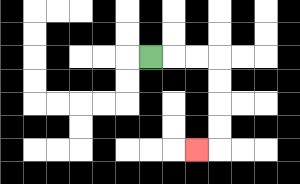{'start': '[6, 2]', 'end': '[8, 6]', 'path_directions': 'R,R,R,D,D,D,D,L', 'path_coordinates': '[[6, 2], [7, 2], [8, 2], [9, 2], [9, 3], [9, 4], [9, 5], [9, 6], [8, 6]]'}